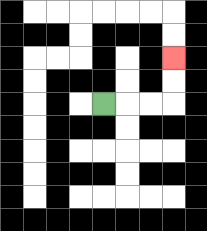{'start': '[4, 4]', 'end': '[7, 2]', 'path_directions': 'R,R,R,U,U', 'path_coordinates': '[[4, 4], [5, 4], [6, 4], [7, 4], [7, 3], [7, 2]]'}